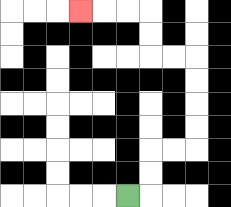{'start': '[5, 8]', 'end': '[3, 0]', 'path_directions': 'R,U,U,R,R,U,U,U,U,L,L,U,U,L,L,L', 'path_coordinates': '[[5, 8], [6, 8], [6, 7], [6, 6], [7, 6], [8, 6], [8, 5], [8, 4], [8, 3], [8, 2], [7, 2], [6, 2], [6, 1], [6, 0], [5, 0], [4, 0], [3, 0]]'}